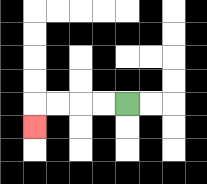{'start': '[5, 4]', 'end': '[1, 5]', 'path_directions': 'L,L,L,L,D', 'path_coordinates': '[[5, 4], [4, 4], [3, 4], [2, 4], [1, 4], [1, 5]]'}